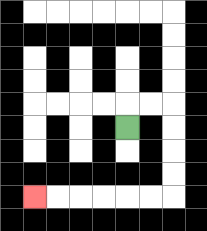{'start': '[5, 5]', 'end': '[1, 8]', 'path_directions': 'U,R,R,D,D,D,D,L,L,L,L,L,L', 'path_coordinates': '[[5, 5], [5, 4], [6, 4], [7, 4], [7, 5], [7, 6], [7, 7], [7, 8], [6, 8], [5, 8], [4, 8], [3, 8], [2, 8], [1, 8]]'}